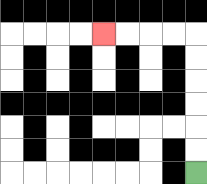{'start': '[8, 7]', 'end': '[4, 1]', 'path_directions': 'U,U,U,U,U,U,L,L,L,L', 'path_coordinates': '[[8, 7], [8, 6], [8, 5], [8, 4], [8, 3], [8, 2], [8, 1], [7, 1], [6, 1], [5, 1], [4, 1]]'}